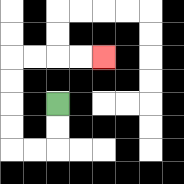{'start': '[2, 4]', 'end': '[4, 2]', 'path_directions': 'D,D,L,L,U,U,U,U,R,R,R,R', 'path_coordinates': '[[2, 4], [2, 5], [2, 6], [1, 6], [0, 6], [0, 5], [0, 4], [0, 3], [0, 2], [1, 2], [2, 2], [3, 2], [4, 2]]'}